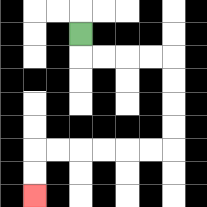{'start': '[3, 1]', 'end': '[1, 8]', 'path_directions': 'D,R,R,R,R,D,D,D,D,L,L,L,L,L,L,D,D', 'path_coordinates': '[[3, 1], [3, 2], [4, 2], [5, 2], [6, 2], [7, 2], [7, 3], [7, 4], [7, 5], [7, 6], [6, 6], [5, 6], [4, 6], [3, 6], [2, 6], [1, 6], [1, 7], [1, 8]]'}